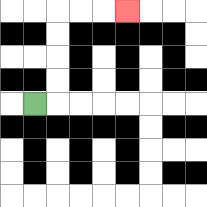{'start': '[1, 4]', 'end': '[5, 0]', 'path_directions': 'R,U,U,U,U,R,R,R', 'path_coordinates': '[[1, 4], [2, 4], [2, 3], [2, 2], [2, 1], [2, 0], [3, 0], [4, 0], [5, 0]]'}